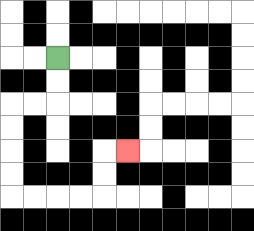{'start': '[2, 2]', 'end': '[5, 6]', 'path_directions': 'D,D,L,L,D,D,D,D,R,R,R,R,U,U,R', 'path_coordinates': '[[2, 2], [2, 3], [2, 4], [1, 4], [0, 4], [0, 5], [0, 6], [0, 7], [0, 8], [1, 8], [2, 8], [3, 8], [4, 8], [4, 7], [4, 6], [5, 6]]'}